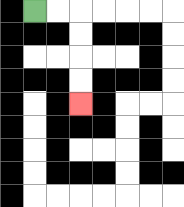{'start': '[1, 0]', 'end': '[3, 4]', 'path_directions': 'R,R,D,D,D,D', 'path_coordinates': '[[1, 0], [2, 0], [3, 0], [3, 1], [3, 2], [3, 3], [3, 4]]'}